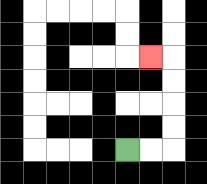{'start': '[5, 6]', 'end': '[6, 2]', 'path_directions': 'R,R,U,U,U,U,L', 'path_coordinates': '[[5, 6], [6, 6], [7, 6], [7, 5], [7, 4], [7, 3], [7, 2], [6, 2]]'}